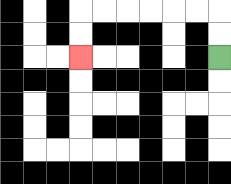{'start': '[9, 2]', 'end': '[3, 2]', 'path_directions': 'U,U,L,L,L,L,L,L,D,D', 'path_coordinates': '[[9, 2], [9, 1], [9, 0], [8, 0], [7, 0], [6, 0], [5, 0], [4, 0], [3, 0], [3, 1], [3, 2]]'}